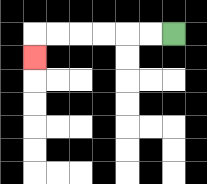{'start': '[7, 1]', 'end': '[1, 2]', 'path_directions': 'L,L,L,L,L,L,D', 'path_coordinates': '[[7, 1], [6, 1], [5, 1], [4, 1], [3, 1], [2, 1], [1, 1], [1, 2]]'}